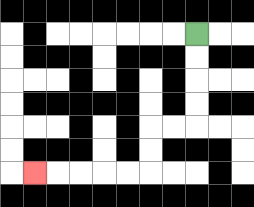{'start': '[8, 1]', 'end': '[1, 7]', 'path_directions': 'D,D,D,D,L,L,D,D,L,L,L,L,L', 'path_coordinates': '[[8, 1], [8, 2], [8, 3], [8, 4], [8, 5], [7, 5], [6, 5], [6, 6], [6, 7], [5, 7], [4, 7], [3, 7], [2, 7], [1, 7]]'}